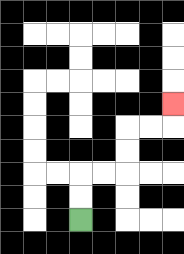{'start': '[3, 9]', 'end': '[7, 4]', 'path_directions': 'U,U,R,R,U,U,R,R,U', 'path_coordinates': '[[3, 9], [3, 8], [3, 7], [4, 7], [5, 7], [5, 6], [5, 5], [6, 5], [7, 5], [7, 4]]'}